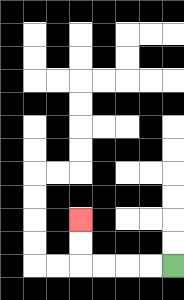{'start': '[7, 11]', 'end': '[3, 9]', 'path_directions': 'L,L,L,L,U,U', 'path_coordinates': '[[7, 11], [6, 11], [5, 11], [4, 11], [3, 11], [3, 10], [3, 9]]'}